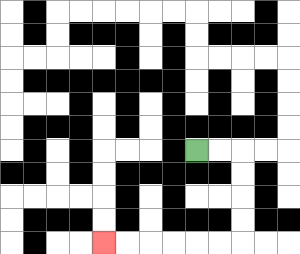{'start': '[8, 6]', 'end': '[4, 10]', 'path_directions': 'R,R,D,D,D,D,L,L,L,L,L,L', 'path_coordinates': '[[8, 6], [9, 6], [10, 6], [10, 7], [10, 8], [10, 9], [10, 10], [9, 10], [8, 10], [7, 10], [6, 10], [5, 10], [4, 10]]'}